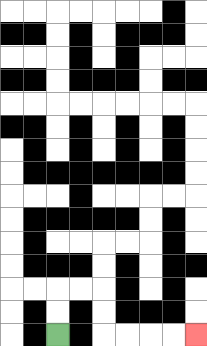{'start': '[2, 14]', 'end': '[8, 14]', 'path_directions': 'U,U,R,R,D,D,R,R,R,R', 'path_coordinates': '[[2, 14], [2, 13], [2, 12], [3, 12], [4, 12], [4, 13], [4, 14], [5, 14], [6, 14], [7, 14], [8, 14]]'}